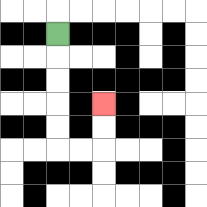{'start': '[2, 1]', 'end': '[4, 4]', 'path_directions': 'D,D,D,D,D,R,R,U,U', 'path_coordinates': '[[2, 1], [2, 2], [2, 3], [2, 4], [2, 5], [2, 6], [3, 6], [4, 6], [4, 5], [4, 4]]'}